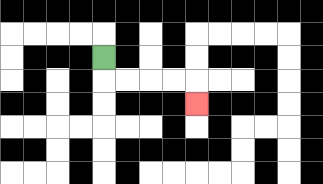{'start': '[4, 2]', 'end': '[8, 4]', 'path_directions': 'D,R,R,R,R,D', 'path_coordinates': '[[4, 2], [4, 3], [5, 3], [6, 3], [7, 3], [8, 3], [8, 4]]'}